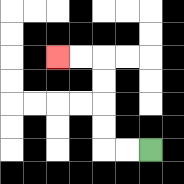{'start': '[6, 6]', 'end': '[2, 2]', 'path_directions': 'L,L,U,U,U,U,L,L', 'path_coordinates': '[[6, 6], [5, 6], [4, 6], [4, 5], [4, 4], [4, 3], [4, 2], [3, 2], [2, 2]]'}